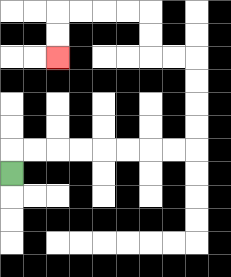{'start': '[0, 7]', 'end': '[2, 2]', 'path_directions': 'U,R,R,R,R,R,R,R,R,U,U,U,U,L,L,U,U,L,L,L,L,D,D', 'path_coordinates': '[[0, 7], [0, 6], [1, 6], [2, 6], [3, 6], [4, 6], [5, 6], [6, 6], [7, 6], [8, 6], [8, 5], [8, 4], [8, 3], [8, 2], [7, 2], [6, 2], [6, 1], [6, 0], [5, 0], [4, 0], [3, 0], [2, 0], [2, 1], [2, 2]]'}